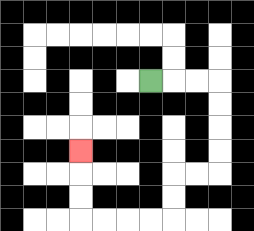{'start': '[6, 3]', 'end': '[3, 6]', 'path_directions': 'R,R,R,D,D,D,D,L,L,D,D,L,L,L,L,U,U,U', 'path_coordinates': '[[6, 3], [7, 3], [8, 3], [9, 3], [9, 4], [9, 5], [9, 6], [9, 7], [8, 7], [7, 7], [7, 8], [7, 9], [6, 9], [5, 9], [4, 9], [3, 9], [3, 8], [3, 7], [3, 6]]'}